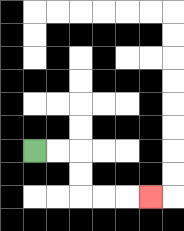{'start': '[1, 6]', 'end': '[6, 8]', 'path_directions': 'R,R,D,D,R,R,R', 'path_coordinates': '[[1, 6], [2, 6], [3, 6], [3, 7], [3, 8], [4, 8], [5, 8], [6, 8]]'}